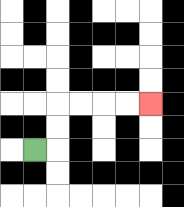{'start': '[1, 6]', 'end': '[6, 4]', 'path_directions': 'R,U,U,R,R,R,R', 'path_coordinates': '[[1, 6], [2, 6], [2, 5], [2, 4], [3, 4], [4, 4], [5, 4], [6, 4]]'}